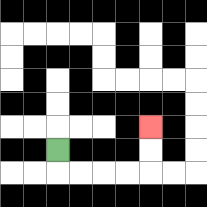{'start': '[2, 6]', 'end': '[6, 5]', 'path_directions': 'D,R,R,R,R,U,U', 'path_coordinates': '[[2, 6], [2, 7], [3, 7], [4, 7], [5, 7], [6, 7], [6, 6], [6, 5]]'}